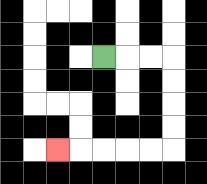{'start': '[4, 2]', 'end': '[2, 6]', 'path_directions': 'R,R,R,D,D,D,D,L,L,L,L,L', 'path_coordinates': '[[4, 2], [5, 2], [6, 2], [7, 2], [7, 3], [7, 4], [7, 5], [7, 6], [6, 6], [5, 6], [4, 6], [3, 6], [2, 6]]'}